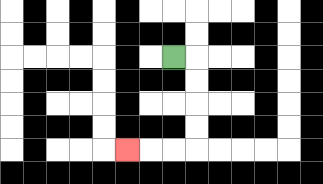{'start': '[7, 2]', 'end': '[5, 6]', 'path_directions': 'R,D,D,D,D,L,L,L', 'path_coordinates': '[[7, 2], [8, 2], [8, 3], [8, 4], [8, 5], [8, 6], [7, 6], [6, 6], [5, 6]]'}